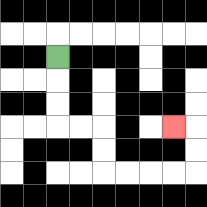{'start': '[2, 2]', 'end': '[7, 5]', 'path_directions': 'D,D,D,R,R,D,D,R,R,R,R,U,U,L', 'path_coordinates': '[[2, 2], [2, 3], [2, 4], [2, 5], [3, 5], [4, 5], [4, 6], [4, 7], [5, 7], [6, 7], [7, 7], [8, 7], [8, 6], [8, 5], [7, 5]]'}